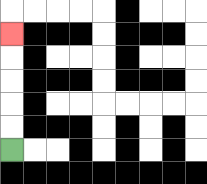{'start': '[0, 6]', 'end': '[0, 1]', 'path_directions': 'U,U,U,U,U', 'path_coordinates': '[[0, 6], [0, 5], [0, 4], [0, 3], [0, 2], [0, 1]]'}